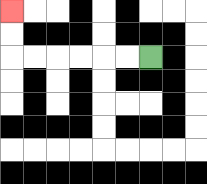{'start': '[6, 2]', 'end': '[0, 0]', 'path_directions': 'L,L,L,L,L,L,U,U', 'path_coordinates': '[[6, 2], [5, 2], [4, 2], [3, 2], [2, 2], [1, 2], [0, 2], [0, 1], [0, 0]]'}